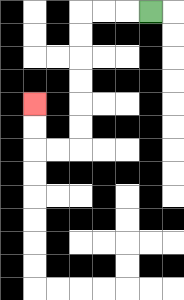{'start': '[6, 0]', 'end': '[1, 4]', 'path_directions': 'L,L,L,D,D,D,D,D,D,L,L,U,U', 'path_coordinates': '[[6, 0], [5, 0], [4, 0], [3, 0], [3, 1], [3, 2], [3, 3], [3, 4], [3, 5], [3, 6], [2, 6], [1, 6], [1, 5], [1, 4]]'}